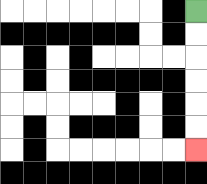{'start': '[8, 0]', 'end': '[8, 6]', 'path_directions': 'D,D,D,D,D,D', 'path_coordinates': '[[8, 0], [8, 1], [8, 2], [8, 3], [8, 4], [8, 5], [8, 6]]'}